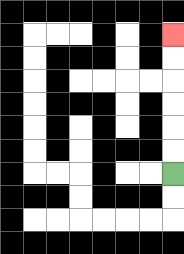{'start': '[7, 7]', 'end': '[7, 1]', 'path_directions': 'U,U,U,U,U,U', 'path_coordinates': '[[7, 7], [7, 6], [7, 5], [7, 4], [7, 3], [7, 2], [7, 1]]'}